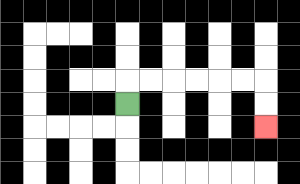{'start': '[5, 4]', 'end': '[11, 5]', 'path_directions': 'U,R,R,R,R,R,R,D,D', 'path_coordinates': '[[5, 4], [5, 3], [6, 3], [7, 3], [8, 3], [9, 3], [10, 3], [11, 3], [11, 4], [11, 5]]'}